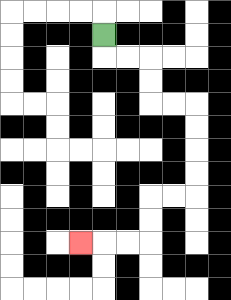{'start': '[4, 1]', 'end': '[3, 10]', 'path_directions': 'D,R,R,D,D,R,R,D,D,D,D,L,L,D,D,L,L,L', 'path_coordinates': '[[4, 1], [4, 2], [5, 2], [6, 2], [6, 3], [6, 4], [7, 4], [8, 4], [8, 5], [8, 6], [8, 7], [8, 8], [7, 8], [6, 8], [6, 9], [6, 10], [5, 10], [4, 10], [3, 10]]'}